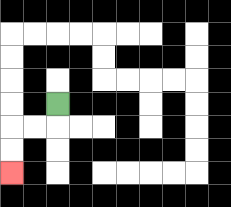{'start': '[2, 4]', 'end': '[0, 7]', 'path_directions': 'D,L,L,D,D', 'path_coordinates': '[[2, 4], [2, 5], [1, 5], [0, 5], [0, 6], [0, 7]]'}